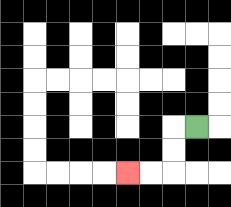{'start': '[8, 5]', 'end': '[5, 7]', 'path_directions': 'L,D,D,L,L', 'path_coordinates': '[[8, 5], [7, 5], [7, 6], [7, 7], [6, 7], [5, 7]]'}